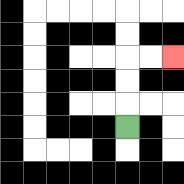{'start': '[5, 5]', 'end': '[7, 2]', 'path_directions': 'U,U,U,R,R', 'path_coordinates': '[[5, 5], [5, 4], [5, 3], [5, 2], [6, 2], [7, 2]]'}